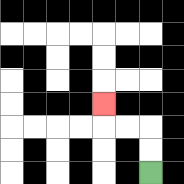{'start': '[6, 7]', 'end': '[4, 4]', 'path_directions': 'U,U,L,L,U', 'path_coordinates': '[[6, 7], [6, 6], [6, 5], [5, 5], [4, 5], [4, 4]]'}